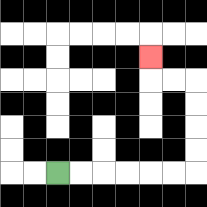{'start': '[2, 7]', 'end': '[6, 2]', 'path_directions': 'R,R,R,R,R,R,U,U,U,U,L,L,U', 'path_coordinates': '[[2, 7], [3, 7], [4, 7], [5, 7], [6, 7], [7, 7], [8, 7], [8, 6], [8, 5], [8, 4], [8, 3], [7, 3], [6, 3], [6, 2]]'}